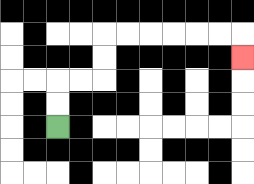{'start': '[2, 5]', 'end': '[10, 2]', 'path_directions': 'U,U,R,R,U,U,R,R,R,R,R,R,D', 'path_coordinates': '[[2, 5], [2, 4], [2, 3], [3, 3], [4, 3], [4, 2], [4, 1], [5, 1], [6, 1], [7, 1], [8, 1], [9, 1], [10, 1], [10, 2]]'}